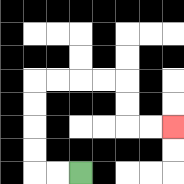{'start': '[3, 7]', 'end': '[7, 5]', 'path_directions': 'L,L,U,U,U,U,R,R,R,R,D,D,R,R', 'path_coordinates': '[[3, 7], [2, 7], [1, 7], [1, 6], [1, 5], [1, 4], [1, 3], [2, 3], [3, 3], [4, 3], [5, 3], [5, 4], [5, 5], [6, 5], [7, 5]]'}